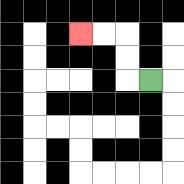{'start': '[6, 3]', 'end': '[3, 1]', 'path_directions': 'L,U,U,L,L', 'path_coordinates': '[[6, 3], [5, 3], [5, 2], [5, 1], [4, 1], [3, 1]]'}